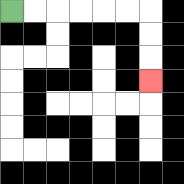{'start': '[0, 0]', 'end': '[6, 3]', 'path_directions': 'R,R,R,R,R,R,D,D,D', 'path_coordinates': '[[0, 0], [1, 0], [2, 0], [3, 0], [4, 0], [5, 0], [6, 0], [6, 1], [6, 2], [6, 3]]'}